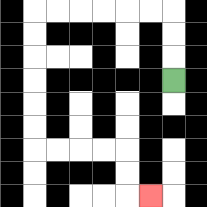{'start': '[7, 3]', 'end': '[6, 8]', 'path_directions': 'U,U,U,L,L,L,L,L,L,D,D,D,D,D,D,R,R,R,R,D,D,R', 'path_coordinates': '[[7, 3], [7, 2], [7, 1], [7, 0], [6, 0], [5, 0], [4, 0], [3, 0], [2, 0], [1, 0], [1, 1], [1, 2], [1, 3], [1, 4], [1, 5], [1, 6], [2, 6], [3, 6], [4, 6], [5, 6], [5, 7], [5, 8], [6, 8]]'}